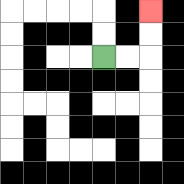{'start': '[4, 2]', 'end': '[6, 0]', 'path_directions': 'R,R,U,U', 'path_coordinates': '[[4, 2], [5, 2], [6, 2], [6, 1], [6, 0]]'}